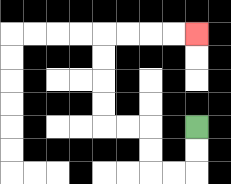{'start': '[8, 5]', 'end': '[8, 1]', 'path_directions': 'D,D,L,L,U,U,L,L,U,U,U,U,R,R,R,R', 'path_coordinates': '[[8, 5], [8, 6], [8, 7], [7, 7], [6, 7], [6, 6], [6, 5], [5, 5], [4, 5], [4, 4], [4, 3], [4, 2], [4, 1], [5, 1], [6, 1], [7, 1], [8, 1]]'}